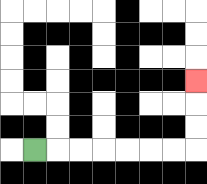{'start': '[1, 6]', 'end': '[8, 3]', 'path_directions': 'R,R,R,R,R,R,R,U,U,U', 'path_coordinates': '[[1, 6], [2, 6], [3, 6], [4, 6], [5, 6], [6, 6], [7, 6], [8, 6], [8, 5], [8, 4], [8, 3]]'}